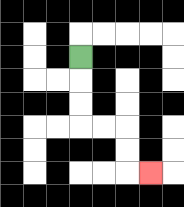{'start': '[3, 2]', 'end': '[6, 7]', 'path_directions': 'D,D,D,R,R,D,D,R', 'path_coordinates': '[[3, 2], [3, 3], [3, 4], [3, 5], [4, 5], [5, 5], [5, 6], [5, 7], [6, 7]]'}